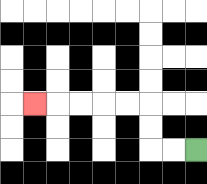{'start': '[8, 6]', 'end': '[1, 4]', 'path_directions': 'L,L,U,U,L,L,L,L,L', 'path_coordinates': '[[8, 6], [7, 6], [6, 6], [6, 5], [6, 4], [5, 4], [4, 4], [3, 4], [2, 4], [1, 4]]'}